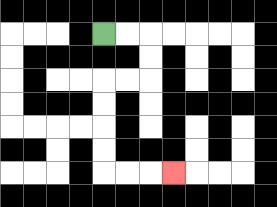{'start': '[4, 1]', 'end': '[7, 7]', 'path_directions': 'R,R,D,D,L,L,D,D,D,D,R,R,R', 'path_coordinates': '[[4, 1], [5, 1], [6, 1], [6, 2], [6, 3], [5, 3], [4, 3], [4, 4], [4, 5], [4, 6], [4, 7], [5, 7], [6, 7], [7, 7]]'}